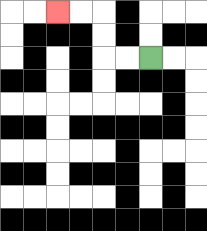{'start': '[6, 2]', 'end': '[2, 0]', 'path_directions': 'L,L,U,U,L,L', 'path_coordinates': '[[6, 2], [5, 2], [4, 2], [4, 1], [4, 0], [3, 0], [2, 0]]'}